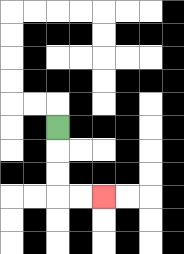{'start': '[2, 5]', 'end': '[4, 8]', 'path_directions': 'D,D,D,R,R', 'path_coordinates': '[[2, 5], [2, 6], [2, 7], [2, 8], [3, 8], [4, 8]]'}